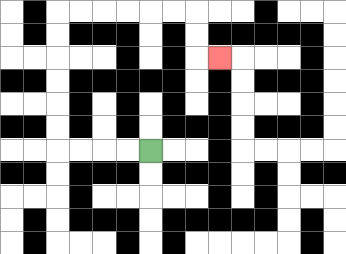{'start': '[6, 6]', 'end': '[9, 2]', 'path_directions': 'L,L,L,L,U,U,U,U,U,U,R,R,R,R,R,R,D,D,R', 'path_coordinates': '[[6, 6], [5, 6], [4, 6], [3, 6], [2, 6], [2, 5], [2, 4], [2, 3], [2, 2], [2, 1], [2, 0], [3, 0], [4, 0], [5, 0], [6, 0], [7, 0], [8, 0], [8, 1], [8, 2], [9, 2]]'}